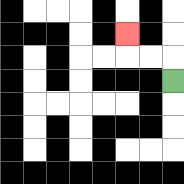{'start': '[7, 3]', 'end': '[5, 1]', 'path_directions': 'U,L,L,U', 'path_coordinates': '[[7, 3], [7, 2], [6, 2], [5, 2], [5, 1]]'}